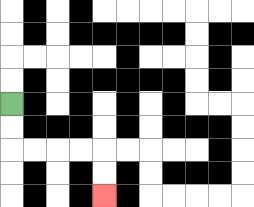{'start': '[0, 4]', 'end': '[4, 8]', 'path_directions': 'D,D,R,R,R,R,D,D', 'path_coordinates': '[[0, 4], [0, 5], [0, 6], [1, 6], [2, 6], [3, 6], [4, 6], [4, 7], [4, 8]]'}